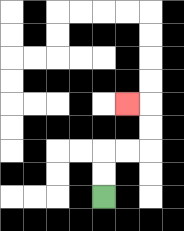{'start': '[4, 8]', 'end': '[5, 4]', 'path_directions': 'U,U,R,R,U,U,L', 'path_coordinates': '[[4, 8], [4, 7], [4, 6], [5, 6], [6, 6], [6, 5], [6, 4], [5, 4]]'}